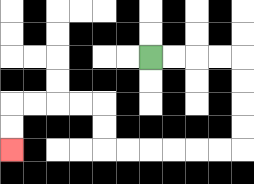{'start': '[6, 2]', 'end': '[0, 6]', 'path_directions': 'R,R,R,R,D,D,D,D,L,L,L,L,L,L,U,U,L,L,L,L,D,D', 'path_coordinates': '[[6, 2], [7, 2], [8, 2], [9, 2], [10, 2], [10, 3], [10, 4], [10, 5], [10, 6], [9, 6], [8, 6], [7, 6], [6, 6], [5, 6], [4, 6], [4, 5], [4, 4], [3, 4], [2, 4], [1, 4], [0, 4], [0, 5], [0, 6]]'}